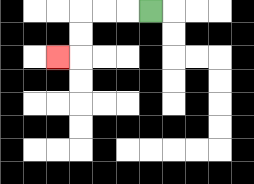{'start': '[6, 0]', 'end': '[2, 2]', 'path_directions': 'L,L,L,D,D,L', 'path_coordinates': '[[6, 0], [5, 0], [4, 0], [3, 0], [3, 1], [3, 2], [2, 2]]'}